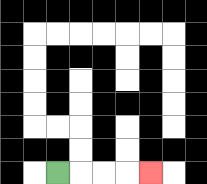{'start': '[2, 7]', 'end': '[6, 7]', 'path_directions': 'R,R,R,R', 'path_coordinates': '[[2, 7], [3, 7], [4, 7], [5, 7], [6, 7]]'}